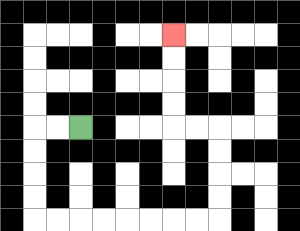{'start': '[3, 5]', 'end': '[7, 1]', 'path_directions': 'L,L,D,D,D,D,R,R,R,R,R,R,R,R,U,U,U,U,L,L,U,U,U,U', 'path_coordinates': '[[3, 5], [2, 5], [1, 5], [1, 6], [1, 7], [1, 8], [1, 9], [2, 9], [3, 9], [4, 9], [5, 9], [6, 9], [7, 9], [8, 9], [9, 9], [9, 8], [9, 7], [9, 6], [9, 5], [8, 5], [7, 5], [7, 4], [7, 3], [7, 2], [7, 1]]'}